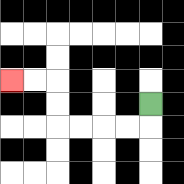{'start': '[6, 4]', 'end': '[0, 3]', 'path_directions': 'D,L,L,L,L,U,U,L,L', 'path_coordinates': '[[6, 4], [6, 5], [5, 5], [4, 5], [3, 5], [2, 5], [2, 4], [2, 3], [1, 3], [0, 3]]'}